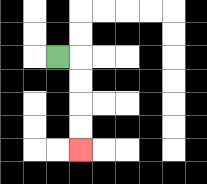{'start': '[2, 2]', 'end': '[3, 6]', 'path_directions': 'R,D,D,D,D', 'path_coordinates': '[[2, 2], [3, 2], [3, 3], [3, 4], [3, 5], [3, 6]]'}